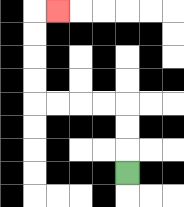{'start': '[5, 7]', 'end': '[2, 0]', 'path_directions': 'U,U,U,L,L,L,L,U,U,U,U,R', 'path_coordinates': '[[5, 7], [5, 6], [5, 5], [5, 4], [4, 4], [3, 4], [2, 4], [1, 4], [1, 3], [1, 2], [1, 1], [1, 0], [2, 0]]'}